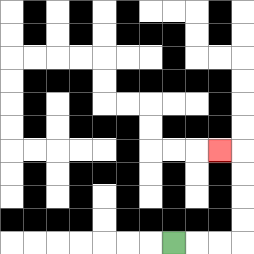{'start': '[7, 10]', 'end': '[9, 6]', 'path_directions': 'R,R,R,U,U,U,U,L', 'path_coordinates': '[[7, 10], [8, 10], [9, 10], [10, 10], [10, 9], [10, 8], [10, 7], [10, 6], [9, 6]]'}